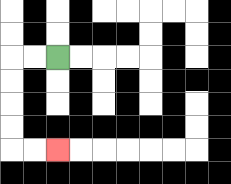{'start': '[2, 2]', 'end': '[2, 6]', 'path_directions': 'L,L,D,D,D,D,R,R', 'path_coordinates': '[[2, 2], [1, 2], [0, 2], [0, 3], [0, 4], [0, 5], [0, 6], [1, 6], [2, 6]]'}